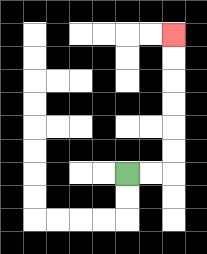{'start': '[5, 7]', 'end': '[7, 1]', 'path_directions': 'R,R,U,U,U,U,U,U', 'path_coordinates': '[[5, 7], [6, 7], [7, 7], [7, 6], [7, 5], [7, 4], [7, 3], [7, 2], [7, 1]]'}